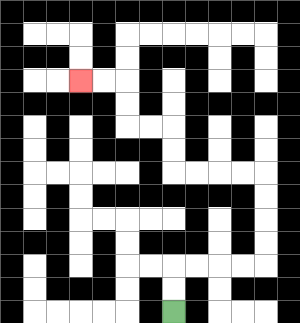{'start': '[7, 13]', 'end': '[3, 3]', 'path_directions': 'U,U,R,R,R,R,U,U,U,U,L,L,L,L,U,U,L,L,U,U,L,L', 'path_coordinates': '[[7, 13], [7, 12], [7, 11], [8, 11], [9, 11], [10, 11], [11, 11], [11, 10], [11, 9], [11, 8], [11, 7], [10, 7], [9, 7], [8, 7], [7, 7], [7, 6], [7, 5], [6, 5], [5, 5], [5, 4], [5, 3], [4, 3], [3, 3]]'}